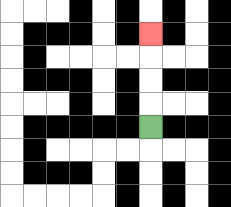{'start': '[6, 5]', 'end': '[6, 1]', 'path_directions': 'U,U,U,U', 'path_coordinates': '[[6, 5], [6, 4], [6, 3], [6, 2], [6, 1]]'}